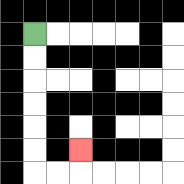{'start': '[1, 1]', 'end': '[3, 6]', 'path_directions': 'D,D,D,D,D,D,R,R,U', 'path_coordinates': '[[1, 1], [1, 2], [1, 3], [1, 4], [1, 5], [1, 6], [1, 7], [2, 7], [3, 7], [3, 6]]'}